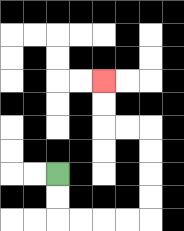{'start': '[2, 7]', 'end': '[4, 3]', 'path_directions': 'D,D,R,R,R,R,U,U,U,U,L,L,U,U', 'path_coordinates': '[[2, 7], [2, 8], [2, 9], [3, 9], [4, 9], [5, 9], [6, 9], [6, 8], [6, 7], [6, 6], [6, 5], [5, 5], [4, 5], [4, 4], [4, 3]]'}